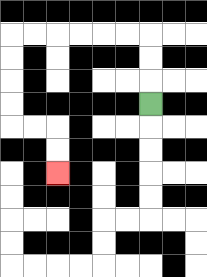{'start': '[6, 4]', 'end': '[2, 7]', 'path_directions': 'U,U,U,L,L,L,L,L,L,D,D,D,D,R,R,D,D', 'path_coordinates': '[[6, 4], [6, 3], [6, 2], [6, 1], [5, 1], [4, 1], [3, 1], [2, 1], [1, 1], [0, 1], [0, 2], [0, 3], [0, 4], [0, 5], [1, 5], [2, 5], [2, 6], [2, 7]]'}